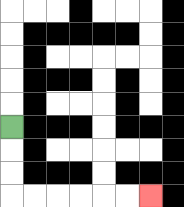{'start': '[0, 5]', 'end': '[6, 8]', 'path_directions': 'D,D,D,R,R,R,R,R,R', 'path_coordinates': '[[0, 5], [0, 6], [0, 7], [0, 8], [1, 8], [2, 8], [3, 8], [4, 8], [5, 8], [6, 8]]'}